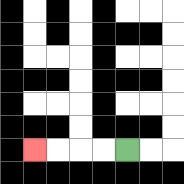{'start': '[5, 6]', 'end': '[1, 6]', 'path_directions': 'L,L,L,L', 'path_coordinates': '[[5, 6], [4, 6], [3, 6], [2, 6], [1, 6]]'}